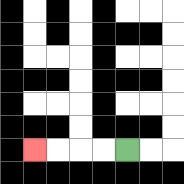{'start': '[5, 6]', 'end': '[1, 6]', 'path_directions': 'L,L,L,L', 'path_coordinates': '[[5, 6], [4, 6], [3, 6], [2, 6], [1, 6]]'}